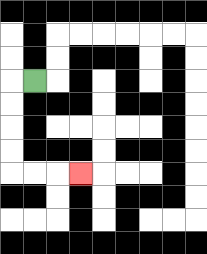{'start': '[1, 3]', 'end': '[3, 7]', 'path_directions': 'L,D,D,D,D,R,R,R', 'path_coordinates': '[[1, 3], [0, 3], [0, 4], [0, 5], [0, 6], [0, 7], [1, 7], [2, 7], [3, 7]]'}